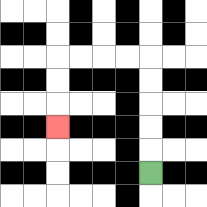{'start': '[6, 7]', 'end': '[2, 5]', 'path_directions': 'U,U,U,U,U,L,L,L,L,D,D,D', 'path_coordinates': '[[6, 7], [6, 6], [6, 5], [6, 4], [6, 3], [6, 2], [5, 2], [4, 2], [3, 2], [2, 2], [2, 3], [2, 4], [2, 5]]'}